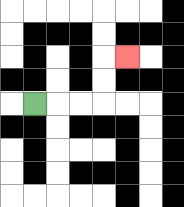{'start': '[1, 4]', 'end': '[5, 2]', 'path_directions': 'R,R,R,U,U,R', 'path_coordinates': '[[1, 4], [2, 4], [3, 4], [4, 4], [4, 3], [4, 2], [5, 2]]'}